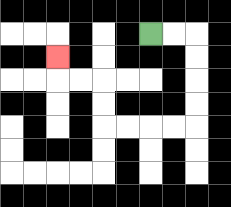{'start': '[6, 1]', 'end': '[2, 2]', 'path_directions': 'R,R,D,D,D,D,L,L,L,L,U,U,L,L,U', 'path_coordinates': '[[6, 1], [7, 1], [8, 1], [8, 2], [8, 3], [8, 4], [8, 5], [7, 5], [6, 5], [5, 5], [4, 5], [4, 4], [4, 3], [3, 3], [2, 3], [2, 2]]'}